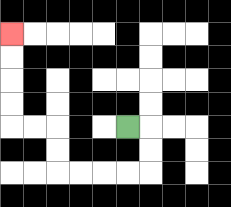{'start': '[5, 5]', 'end': '[0, 1]', 'path_directions': 'R,D,D,L,L,L,L,U,U,L,L,U,U,U,U', 'path_coordinates': '[[5, 5], [6, 5], [6, 6], [6, 7], [5, 7], [4, 7], [3, 7], [2, 7], [2, 6], [2, 5], [1, 5], [0, 5], [0, 4], [0, 3], [0, 2], [0, 1]]'}